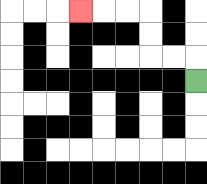{'start': '[8, 3]', 'end': '[3, 0]', 'path_directions': 'U,L,L,U,U,L,L,L', 'path_coordinates': '[[8, 3], [8, 2], [7, 2], [6, 2], [6, 1], [6, 0], [5, 0], [4, 0], [3, 0]]'}